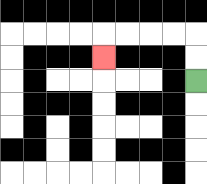{'start': '[8, 3]', 'end': '[4, 2]', 'path_directions': 'U,U,L,L,L,L,D', 'path_coordinates': '[[8, 3], [8, 2], [8, 1], [7, 1], [6, 1], [5, 1], [4, 1], [4, 2]]'}